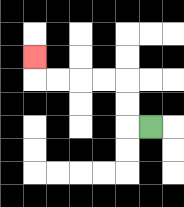{'start': '[6, 5]', 'end': '[1, 2]', 'path_directions': 'L,U,U,L,L,L,L,U', 'path_coordinates': '[[6, 5], [5, 5], [5, 4], [5, 3], [4, 3], [3, 3], [2, 3], [1, 3], [1, 2]]'}